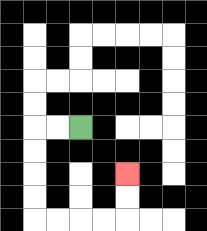{'start': '[3, 5]', 'end': '[5, 7]', 'path_directions': 'L,L,D,D,D,D,R,R,R,R,U,U', 'path_coordinates': '[[3, 5], [2, 5], [1, 5], [1, 6], [1, 7], [1, 8], [1, 9], [2, 9], [3, 9], [4, 9], [5, 9], [5, 8], [5, 7]]'}